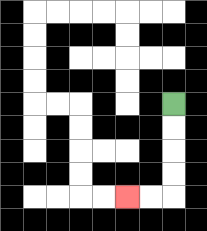{'start': '[7, 4]', 'end': '[5, 8]', 'path_directions': 'D,D,D,D,L,L', 'path_coordinates': '[[7, 4], [7, 5], [7, 6], [7, 7], [7, 8], [6, 8], [5, 8]]'}